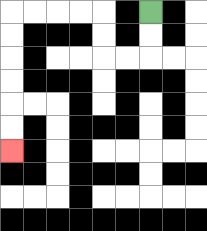{'start': '[6, 0]', 'end': '[0, 6]', 'path_directions': 'D,D,L,L,U,U,L,L,L,L,D,D,D,D,D,D', 'path_coordinates': '[[6, 0], [6, 1], [6, 2], [5, 2], [4, 2], [4, 1], [4, 0], [3, 0], [2, 0], [1, 0], [0, 0], [0, 1], [0, 2], [0, 3], [0, 4], [0, 5], [0, 6]]'}